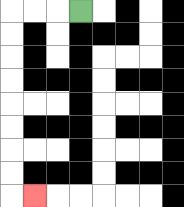{'start': '[3, 0]', 'end': '[1, 8]', 'path_directions': 'L,L,L,D,D,D,D,D,D,D,D,R', 'path_coordinates': '[[3, 0], [2, 0], [1, 0], [0, 0], [0, 1], [0, 2], [0, 3], [0, 4], [0, 5], [0, 6], [0, 7], [0, 8], [1, 8]]'}